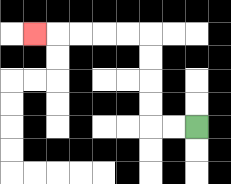{'start': '[8, 5]', 'end': '[1, 1]', 'path_directions': 'L,L,U,U,U,U,L,L,L,L,L', 'path_coordinates': '[[8, 5], [7, 5], [6, 5], [6, 4], [6, 3], [6, 2], [6, 1], [5, 1], [4, 1], [3, 1], [2, 1], [1, 1]]'}